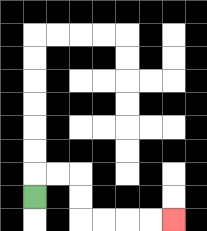{'start': '[1, 8]', 'end': '[7, 9]', 'path_directions': 'U,R,R,D,D,R,R,R,R', 'path_coordinates': '[[1, 8], [1, 7], [2, 7], [3, 7], [3, 8], [3, 9], [4, 9], [5, 9], [6, 9], [7, 9]]'}